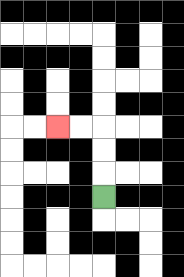{'start': '[4, 8]', 'end': '[2, 5]', 'path_directions': 'U,U,U,L,L', 'path_coordinates': '[[4, 8], [4, 7], [4, 6], [4, 5], [3, 5], [2, 5]]'}